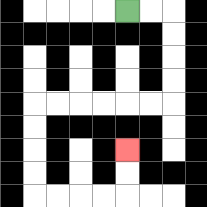{'start': '[5, 0]', 'end': '[5, 6]', 'path_directions': 'R,R,D,D,D,D,L,L,L,L,L,L,D,D,D,D,R,R,R,R,U,U', 'path_coordinates': '[[5, 0], [6, 0], [7, 0], [7, 1], [7, 2], [7, 3], [7, 4], [6, 4], [5, 4], [4, 4], [3, 4], [2, 4], [1, 4], [1, 5], [1, 6], [1, 7], [1, 8], [2, 8], [3, 8], [4, 8], [5, 8], [5, 7], [5, 6]]'}